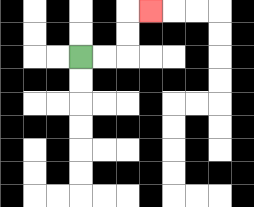{'start': '[3, 2]', 'end': '[6, 0]', 'path_directions': 'R,R,U,U,R', 'path_coordinates': '[[3, 2], [4, 2], [5, 2], [5, 1], [5, 0], [6, 0]]'}